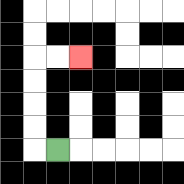{'start': '[2, 6]', 'end': '[3, 2]', 'path_directions': 'L,U,U,U,U,R,R', 'path_coordinates': '[[2, 6], [1, 6], [1, 5], [1, 4], [1, 3], [1, 2], [2, 2], [3, 2]]'}